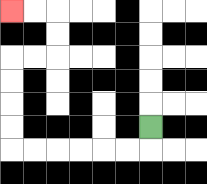{'start': '[6, 5]', 'end': '[0, 0]', 'path_directions': 'D,L,L,L,L,L,L,U,U,U,U,R,R,U,U,L,L', 'path_coordinates': '[[6, 5], [6, 6], [5, 6], [4, 6], [3, 6], [2, 6], [1, 6], [0, 6], [0, 5], [0, 4], [0, 3], [0, 2], [1, 2], [2, 2], [2, 1], [2, 0], [1, 0], [0, 0]]'}